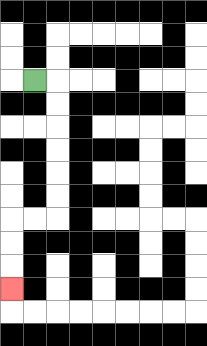{'start': '[1, 3]', 'end': '[0, 12]', 'path_directions': 'R,D,D,D,D,D,D,L,L,D,D,D', 'path_coordinates': '[[1, 3], [2, 3], [2, 4], [2, 5], [2, 6], [2, 7], [2, 8], [2, 9], [1, 9], [0, 9], [0, 10], [0, 11], [0, 12]]'}